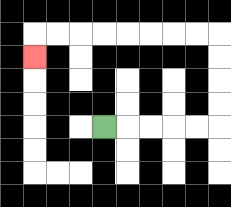{'start': '[4, 5]', 'end': '[1, 2]', 'path_directions': 'R,R,R,R,R,U,U,U,U,L,L,L,L,L,L,L,L,D', 'path_coordinates': '[[4, 5], [5, 5], [6, 5], [7, 5], [8, 5], [9, 5], [9, 4], [9, 3], [9, 2], [9, 1], [8, 1], [7, 1], [6, 1], [5, 1], [4, 1], [3, 1], [2, 1], [1, 1], [1, 2]]'}